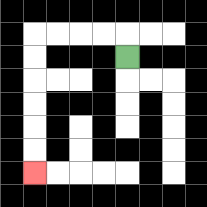{'start': '[5, 2]', 'end': '[1, 7]', 'path_directions': 'U,L,L,L,L,D,D,D,D,D,D', 'path_coordinates': '[[5, 2], [5, 1], [4, 1], [3, 1], [2, 1], [1, 1], [1, 2], [1, 3], [1, 4], [1, 5], [1, 6], [1, 7]]'}